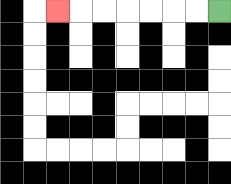{'start': '[9, 0]', 'end': '[2, 0]', 'path_directions': 'L,L,L,L,L,L,L', 'path_coordinates': '[[9, 0], [8, 0], [7, 0], [6, 0], [5, 0], [4, 0], [3, 0], [2, 0]]'}